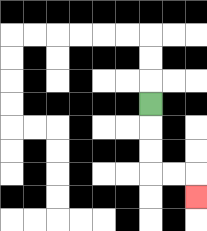{'start': '[6, 4]', 'end': '[8, 8]', 'path_directions': 'D,D,D,R,R,D', 'path_coordinates': '[[6, 4], [6, 5], [6, 6], [6, 7], [7, 7], [8, 7], [8, 8]]'}